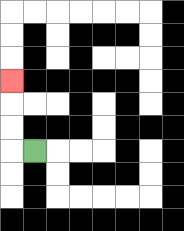{'start': '[1, 6]', 'end': '[0, 3]', 'path_directions': 'L,U,U,U', 'path_coordinates': '[[1, 6], [0, 6], [0, 5], [0, 4], [0, 3]]'}